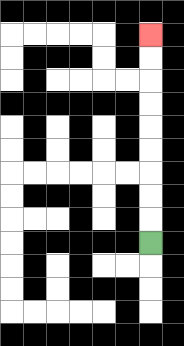{'start': '[6, 10]', 'end': '[6, 1]', 'path_directions': 'U,U,U,U,U,U,U,U,U', 'path_coordinates': '[[6, 10], [6, 9], [6, 8], [6, 7], [6, 6], [6, 5], [6, 4], [6, 3], [6, 2], [6, 1]]'}